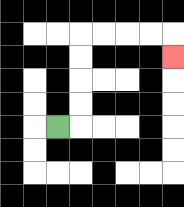{'start': '[2, 5]', 'end': '[7, 2]', 'path_directions': 'R,U,U,U,U,R,R,R,R,D', 'path_coordinates': '[[2, 5], [3, 5], [3, 4], [3, 3], [3, 2], [3, 1], [4, 1], [5, 1], [6, 1], [7, 1], [7, 2]]'}